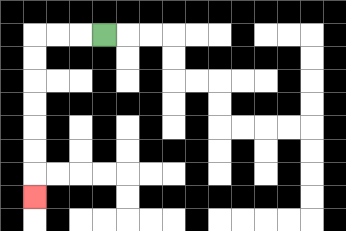{'start': '[4, 1]', 'end': '[1, 8]', 'path_directions': 'L,L,L,D,D,D,D,D,D,D', 'path_coordinates': '[[4, 1], [3, 1], [2, 1], [1, 1], [1, 2], [1, 3], [1, 4], [1, 5], [1, 6], [1, 7], [1, 8]]'}